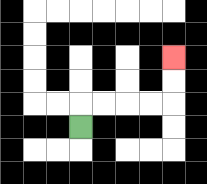{'start': '[3, 5]', 'end': '[7, 2]', 'path_directions': 'U,R,R,R,R,U,U', 'path_coordinates': '[[3, 5], [3, 4], [4, 4], [5, 4], [6, 4], [7, 4], [7, 3], [7, 2]]'}